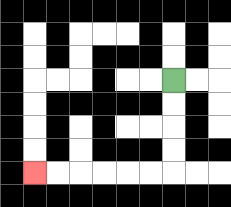{'start': '[7, 3]', 'end': '[1, 7]', 'path_directions': 'D,D,D,D,L,L,L,L,L,L', 'path_coordinates': '[[7, 3], [7, 4], [7, 5], [7, 6], [7, 7], [6, 7], [5, 7], [4, 7], [3, 7], [2, 7], [1, 7]]'}